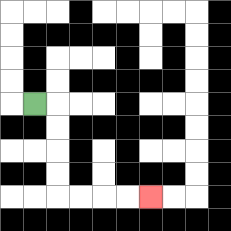{'start': '[1, 4]', 'end': '[6, 8]', 'path_directions': 'R,D,D,D,D,R,R,R,R', 'path_coordinates': '[[1, 4], [2, 4], [2, 5], [2, 6], [2, 7], [2, 8], [3, 8], [4, 8], [5, 8], [6, 8]]'}